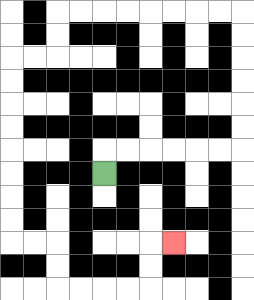{'start': '[4, 7]', 'end': '[7, 10]', 'path_directions': 'U,R,R,R,R,R,R,U,U,U,U,U,U,L,L,L,L,L,L,L,L,D,D,L,L,D,D,D,D,D,D,D,D,R,R,D,D,R,R,R,R,U,U,R', 'path_coordinates': '[[4, 7], [4, 6], [5, 6], [6, 6], [7, 6], [8, 6], [9, 6], [10, 6], [10, 5], [10, 4], [10, 3], [10, 2], [10, 1], [10, 0], [9, 0], [8, 0], [7, 0], [6, 0], [5, 0], [4, 0], [3, 0], [2, 0], [2, 1], [2, 2], [1, 2], [0, 2], [0, 3], [0, 4], [0, 5], [0, 6], [0, 7], [0, 8], [0, 9], [0, 10], [1, 10], [2, 10], [2, 11], [2, 12], [3, 12], [4, 12], [5, 12], [6, 12], [6, 11], [6, 10], [7, 10]]'}